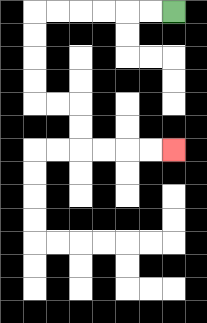{'start': '[7, 0]', 'end': '[7, 6]', 'path_directions': 'L,L,L,L,L,L,D,D,D,D,R,R,D,D,R,R,R,R', 'path_coordinates': '[[7, 0], [6, 0], [5, 0], [4, 0], [3, 0], [2, 0], [1, 0], [1, 1], [1, 2], [1, 3], [1, 4], [2, 4], [3, 4], [3, 5], [3, 6], [4, 6], [5, 6], [6, 6], [7, 6]]'}